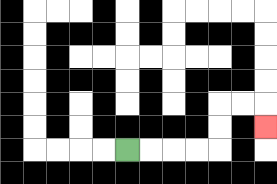{'start': '[5, 6]', 'end': '[11, 5]', 'path_directions': 'R,R,R,R,U,U,R,R,D', 'path_coordinates': '[[5, 6], [6, 6], [7, 6], [8, 6], [9, 6], [9, 5], [9, 4], [10, 4], [11, 4], [11, 5]]'}